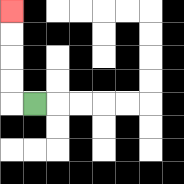{'start': '[1, 4]', 'end': '[0, 0]', 'path_directions': 'L,U,U,U,U', 'path_coordinates': '[[1, 4], [0, 4], [0, 3], [0, 2], [0, 1], [0, 0]]'}